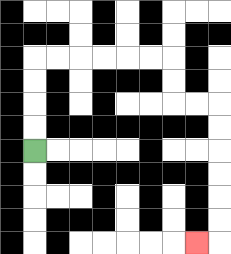{'start': '[1, 6]', 'end': '[8, 10]', 'path_directions': 'U,U,U,U,R,R,R,R,R,R,D,D,R,R,D,D,D,D,D,D,L', 'path_coordinates': '[[1, 6], [1, 5], [1, 4], [1, 3], [1, 2], [2, 2], [3, 2], [4, 2], [5, 2], [6, 2], [7, 2], [7, 3], [7, 4], [8, 4], [9, 4], [9, 5], [9, 6], [9, 7], [9, 8], [9, 9], [9, 10], [8, 10]]'}